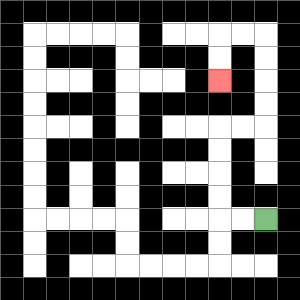{'start': '[11, 9]', 'end': '[9, 3]', 'path_directions': 'L,L,U,U,U,U,R,R,U,U,U,U,L,L,D,D', 'path_coordinates': '[[11, 9], [10, 9], [9, 9], [9, 8], [9, 7], [9, 6], [9, 5], [10, 5], [11, 5], [11, 4], [11, 3], [11, 2], [11, 1], [10, 1], [9, 1], [9, 2], [9, 3]]'}